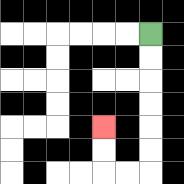{'start': '[6, 1]', 'end': '[4, 5]', 'path_directions': 'D,D,D,D,D,D,L,L,U,U', 'path_coordinates': '[[6, 1], [6, 2], [6, 3], [6, 4], [6, 5], [6, 6], [6, 7], [5, 7], [4, 7], [4, 6], [4, 5]]'}